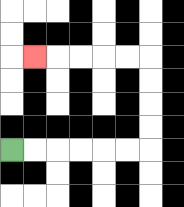{'start': '[0, 6]', 'end': '[1, 2]', 'path_directions': 'R,R,R,R,R,R,U,U,U,U,L,L,L,L,L', 'path_coordinates': '[[0, 6], [1, 6], [2, 6], [3, 6], [4, 6], [5, 6], [6, 6], [6, 5], [6, 4], [6, 3], [6, 2], [5, 2], [4, 2], [3, 2], [2, 2], [1, 2]]'}